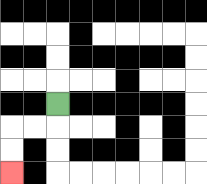{'start': '[2, 4]', 'end': '[0, 7]', 'path_directions': 'D,L,L,D,D', 'path_coordinates': '[[2, 4], [2, 5], [1, 5], [0, 5], [0, 6], [0, 7]]'}